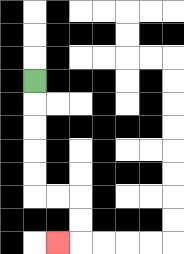{'start': '[1, 3]', 'end': '[2, 10]', 'path_directions': 'D,D,D,D,D,R,R,D,D,L', 'path_coordinates': '[[1, 3], [1, 4], [1, 5], [1, 6], [1, 7], [1, 8], [2, 8], [3, 8], [3, 9], [3, 10], [2, 10]]'}